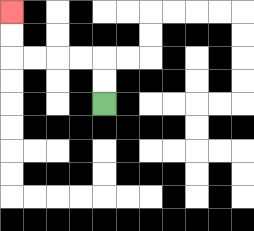{'start': '[4, 4]', 'end': '[0, 0]', 'path_directions': 'U,U,L,L,L,L,U,U', 'path_coordinates': '[[4, 4], [4, 3], [4, 2], [3, 2], [2, 2], [1, 2], [0, 2], [0, 1], [0, 0]]'}